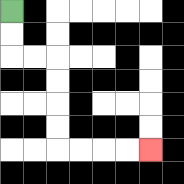{'start': '[0, 0]', 'end': '[6, 6]', 'path_directions': 'D,D,R,R,D,D,D,D,R,R,R,R', 'path_coordinates': '[[0, 0], [0, 1], [0, 2], [1, 2], [2, 2], [2, 3], [2, 4], [2, 5], [2, 6], [3, 6], [4, 6], [5, 6], [6, 6]]'}